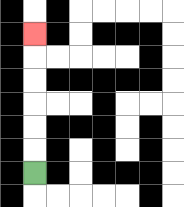{'start': '[1, 7]', 'end': '[1, 1]', 'path_directions': 'U,U,U,U,U,U', 'path_coordinates': '[[1, 7], [1, 6], [1, 5], [1, 4], [1, 3], [1, 2], [1, 1]]'}